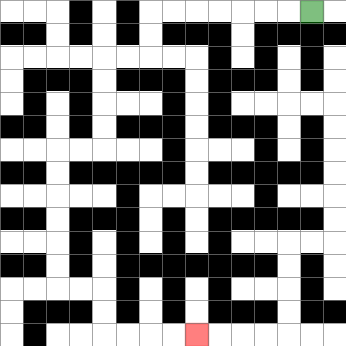{'start': '[13, 0]', 'end': '[8, 14]', 'path_directions': 'L,L,L,L,L,L,L,D,D,L,L,D,D,D,D,L,L,D,D,D,D,D,D,R,R,D,D,R,R,R,R', 'path_coordinates': '[[13, 0], [12, 0], [11, 0], [10, 0], [9, 0], [8, 0], [7, 0], [6, 0], [6, 1], [6, 2], [5, 2], [4, 2], [4, 3], [4, 4], [4, 5], [4, 6], [3, 6], [2, 6], [2, 7], [2, 8], [2, 9], [2, 10], [2, 11], [2, 12], [3, 12], [4, 12], [4, 13], [4, 14], [5, 14], [6, 14], [7, 14], [8, 14]]'}